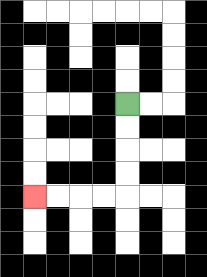{'start': '[5, 4]', 'end': '[1, 8]', 'path_directions': 'D,D,D,D,L,L,L,L', 'path_coordinates': '[[5, 4], [5, 5], [5, 6], [5, 7], [5, 8], [4, 8], [3, 8], [2, 8], [1, 8]]'}